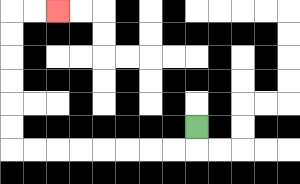{'start': '[8, 5]', 'end': '[2, 0]', 'path_directions': 'D,L,L,L,L,L,L,L,L,U,U,U,U,U,U,R,R', 'path_coordinates': '[[8, 5], [8, 6], [7, 6], [6, 6], [5, 6], [4, 6], [3, 6], [2, 6], [1, 6], [0, 6], [0, 5], [0, 4], [0, 3], [0, 2], [0, 1], [0, 0], [1, 0], [2, 0]]'}